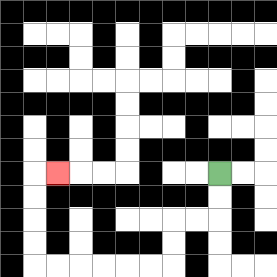{'start': '[9, 7]', 'end': '[2, 7]', 'path_directions': 'D,D,L,L,D,D,L,L,L,L,L,L,U,U,U,U,R', 'path_coordinates': '[[9, 7], [9, 8], [9, 9], [8, 9], [7, 9], [7, 10], [7, 11], [6, 11], [5, 11], [4, 11], [3, 11], [2, 11], [1, 11], [1, 10], [1, 9], [1, 8], [1, 7], [2, 7]]'}